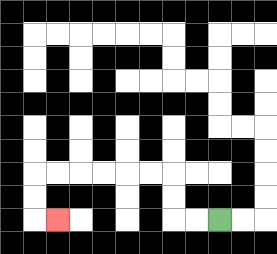{'start': '[9, 9]', 'end': '[2, 9]', 'path_directions': 'L,L,U,U,L,L,L,L,L,L,D,D,R', 'path_coordinates': '[[9, 9], [8, 9], [7, 9], [7, 8], [7, 7], [6, 7], [5, 7], [4, 7], [3, 7], [2, 7], [1, 7], [1, 8], [1, 9], [2, 9]]'}